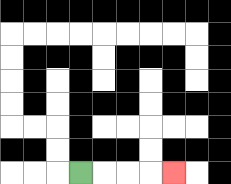{'start': '[3, 7]', 'end': '[7, 7]', 'path_directions': 'R,R,R,R', 'path_coordinates': '[[3, 7], [4, 7], [5, 7], [6, 7], [7, 7]]'}